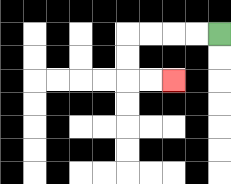{'start': '[9, 1]', 'end': '[7, 3]', 'path_directions': 'L,L,L,L,D,D,R,R', 'path_coordinates': '[[9, 1], [8, 1], [7, 1], [6, 1], [5, 1], [5, 2], [5, 3], [6, 3], [7, 3]]'}